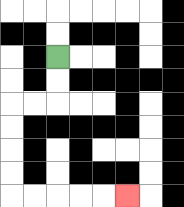{'start': '[2, 2]', 'end': '[5, 8]', 'path_directions': 'D,D,L,L,D,D,D,D,R,R,R,R,R', 'path_coordinates': '[[2, 2], [2, 3], [2, 4], [1, 4], [0, 4], [0, 5], [0, 6], [0, 7], [0, 8], [1, 8], [2, 8], [3, 8], [4, 8], [5, 8]]'}